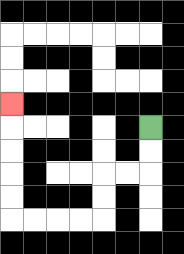{'start': '[6, 5]', 'end': '[0, 4]', 'path_directions': 'D,D,L,L,D,D,L,L,L,L,U,U,U,U,U', 'path_coordinates': '[[6, 5], [6, 6], [6, 7], [5, 7], [4, 7], [4, 8], [4, 9], [3, 9], [2, 9], [1, 9], [0, 9], [0, 8], [0, 7], [0, 6], [0, 5], [0, 4]]'}